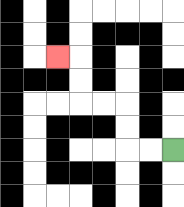{'start': '[7, 6]', 'end': '[2, 2]', 'path_directions': 'L,L,U,U,L,L,U,U,L', 'path_coordinates': '[[7, 6], [6, 6], [5, 6], [5, 5], [5, 4], [4, 4], [3, 4], [3, 3], [3, 2], [2, 2]]'}